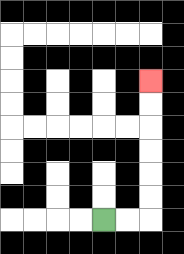{'start': '[4, 9]', 'end': '[6, 3]', 'path_directions': 'R,R,U,U,U,U,U,U', 'path_coordinates': '[[4, 9], [5, 9], [6, 9], [6, 8], [6, 7], [6, 6], [6, 5], [6, 4], [6, 3]]'}